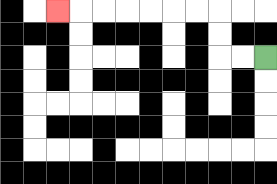{'start': '[11, 2]', 'end': '[2, 0]', 'path_directions': 'L,L,U,U,L,L,L,L,L,L,L', 'path_coordinates': '[[11, 2], [10, 2], [9, 2], [9, 1], [9, 0], [8, 0], [7, 0], [6, 0], [5, 0], [4, 0], [3, 0], [2, 0]]'}